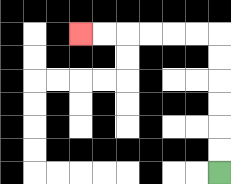{'start': '[9, 7]', 'end': '[3, 1]', 'path_directions': 'U,U,U,U,U,U,L,L,L,L,L,L', 'path_coordinates': '[[9, 7], [9, 6], [9, 5], [9, 4], [9, 3], [9, 2], [9, 1], [8, 1], [7, 1], [6, 1], [5, 1], [4, 1], [3, 1]]'}